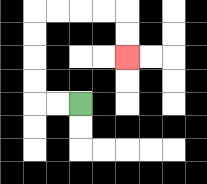{'start': '[3, 4]', 'end': '[5, 2]', 'path_directions': 'L,L,U,U,U,U,R,R,R,R,D,D', 'path_coordinates': '[[3, 4], [2, 4], [1, 4], [1, 3], [1, 2], [1, 1], [1, 0], [2, 0], [3, 0], [4, 0], [5, 0], [5, 1], [5, 2]]'}